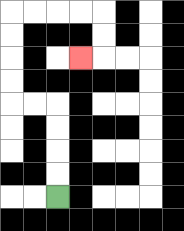{'start': '[2, 8]', 'end': '[3, 2]', 'path_directions': 'U,U,U,U,L,L,U,U,U,U,R,R,R,R,D,D,L', 'path_coordinates': '[[2, 8], [2, 7], [2, 6], [2, 5], [2, 4], [1, 4], [0, 4], [0, 3], [0, 2], [0, 1], [0, 0], [1, 0], [2, 0], [3, 0], [4, 0], [4, 1], [4, 2], [3, 2]]'}